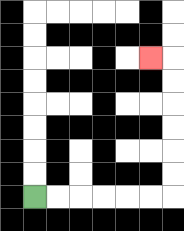{'start': '[1, 8]', 'end': '[6, 2]', 'path_directions': 'R,R,R,R,R,R,U,U,U,U,U,U,L', 'path_coordinates': '[[1, 8], [2, 8], [3, 8], [4, 8], [5, 8], [6, 8], [7, 8], [7, 7], [7, 6], [7, 5], [7, 4], [7, 3], [7, 2], [6, 2]]'}